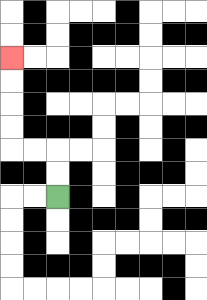{'start': '[2, 8]', 'end': '[0, 2]', 'path_directions': 'U,U,L,L,U,U,U,U', 'path_coordinates': '[[2, 8], [2, 7], [2, 6], [1, 6], [0, 6], [0, 5], [0, 4], [0, 3], [0, 2]]'}